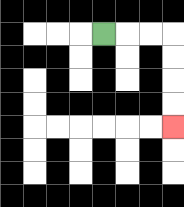{'start': '[4, 1]', 'end': '[7, 5]', 'path_directions': 'R,R,R,D,D,D,D', 'path_coordinates': '[[4, 1], [5, 1], [6, 1], [7, 1], [7, 2], [7, 3], [7, 4], [7, 5]]'}